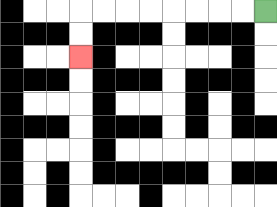{'start': '[11, 0]', 'end': '[3, 2]', 'path_directions': 'L,L,L,L,L,L,L,L,D,D', 'path_coordinates': '[[11, 0], [10, 0], [9, 0], [8, 0], [7, 0], [6, 0], [5, 0], [4, 0], [3, 0], [3, 1], [3, 2]]'}